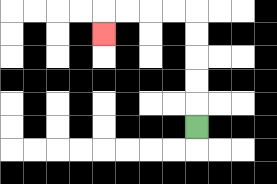{'start': '[8, 5]', 'end': '[4, 1]', 'path_directions': 'U,U,U,U,U,L,L,L,L,D', 'path_coordinates': '[[8, 5], [8, 4], [8, 3], [8, 2], [8, 1], [8, 0], [7, 0], [6, 0], [5, 0], [4, 0], [4, 1]]'}